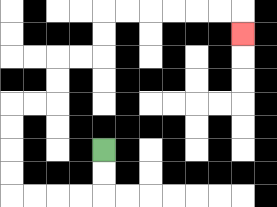{'start': '[4, 6]', 'end': '[10, 1]', 'path_directions': 'D,D,L,L,L,L,U,U,U,U,R,R,U,U,R,R,U,U,R,R,R,R,R,R,D', 'path_coordinates': '[[4, 6], [4, 7], [4, 8], [3, 8], [2, 8], [1, 8], [0, 8], [0, 7], [0, 6], [0, 5], [0, 4], [1, 4], [2, 4], [2, 3], [2, 2], [3, 2], [4, 2], [4, 1], [4, 0], [5, 0], [6, 0], [7, 0], [8, 0], [9, 0], [10, 0], [10, 1]]'}